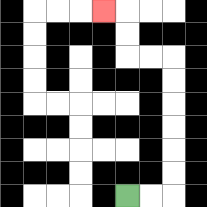{'start': '[5, 8]', 'end': '[4, 0]', 'path_directions': 'R,R,U,U,U,U,U,U,L,L,U,U,L', 'path_coordinates': '[[5, 8], [6, 8], [7, 8], [7, 7], [7, 6], [7, 5], [7, 4], [7, 3], [7, 2], [6, 2], [5, 2], [5, 1], [5, 0], [4, 0]]'}